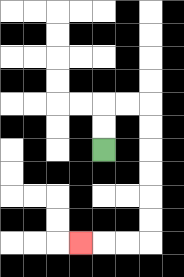{'start': '[4, 6]', 'end': '[3, 10]', 'path_directions': 'U,U,R,R,D,D,D,D,D,D,L,L,L', 'path_coordinates': '[[4, 6], [4, 5], [4, 4], [5, 4], [6, 4], [6, 5], [6, 6], [6, 7], [6, 8], [6, 9], [6, 10], [5, 10], [4, 10], [3, 10]]'}